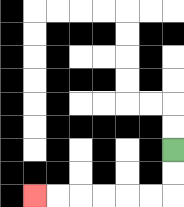{'start': '[7, 6]', 'end': '[1, 8]', 'path_directions': 'D,D,L,L,L,L,L,L', 'path_coordinates': '[[7, 6], [7, 7], [7, 8], [6, 8], [5, 8], [4, 8], [3, 8], [2, 8], [1, 8]]'}